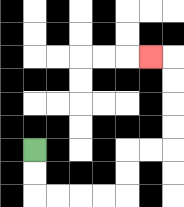{'start': '[1, 6]', 'end': '[6, 2]', 'path_directions': 'D,D,R,R,R,R,U,U,R,R,U,U,U,U,L', 'path_coordinates': '[[1, 6], [1, 7], [1, 8], [2, 8], [3, 8], [4, 8], [5, 8], [5, 7], [5, 6], [6, 6], [7, 6], [7, 5], [7, 4], [7, 3], [7, 2], [6, 2]]'}